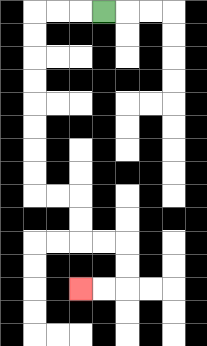{'start': '[4, 0]', 'end': '[3, 12]', 'path_directions': 'L,L,L,D,D,D,D,D,D,D,D,R,R,D,D,R,R,D,D,L,L', 'path_coordinates': '[[4, 0], [3, 0], [2, 0], [1, 0], [1, 1], [1, 2], [1, 3], [1, 4], [1, 5], [1, 6], [1, 7], [1, 8], [2, 8], [3, 8], [3, 9], [3, 10], [4, 10], [5, 10], [5, 11], [5, 12], [4, 12], [3, 12]]'}